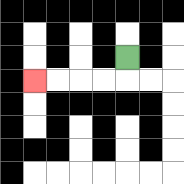{'start': '[5, 2]', 'end': '[1, 3]', 'path_directions': 'D,L,L,L,L', 'path_coordinates': '[[5, 2], [5, 3], [4, 3], [3, 3], [2, 3], [1, 3]]'}